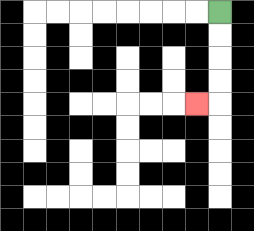{'start': '[9, 0]', 'end': '[8, 4]', 'path_directions': 'D,D,D,D,L', 'path_coordinates': '[[9, 0], [9, 1], [9, 2], [9, 3], [9, 4], [8, 4]]'}